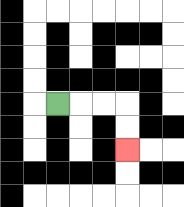{'start': '[2, 4]', 'end': '[5, 6]', 'path_directions': 'R,R,R,D,D', 'path_coordinates': '[[2, 4], [3, 4], [4, 4], [5, 4], [5, 5], [5, 6]]'}